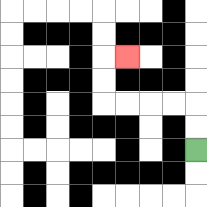{'start': '[8, 6]', 'end': '[5, 2]', 'path_directions': 'U,U,L,L,L,L,U,U,R', 'path_coordinates': '[[8, 6], [8, 5], [8, 4], [7, 4], [6, 4], [5, 4], [4, 4], [4, 3], [4, 2], [5, 2]]'}